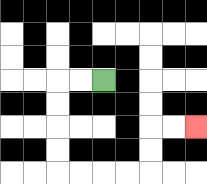{'start': '[4, 3]', 'end': '[8, 5]', 'path_directions': 'L,L,D,D,D,D,R,R,R,R,U,U,R,R', 'path_coordinates': '[[4, 3], [3, 3], [2, 3], [2, 4], [2, 5], [2, 6], [2, 7], [3, 7], [4, 7], [5, 7], [6, 7], [6, 6], [6, 5], [7, 5], [8, 5]]'}